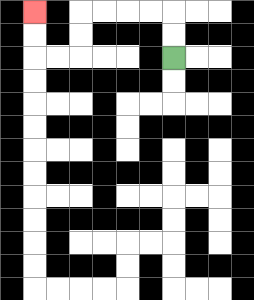{'start': '[7, 2]', 'end': '[1, 0]', 'path_directions': 'U,U,L,L,L,L,D,D,L,L,U,U', 'path_coordinates': '[[7, 2], [7, 1], [7, 0], [6, 0], [5, 0], [4, 0], [3, 0], [3, 1], [3, 2], [2, 2], [1, 2], [1, 1], [1, 0]]'}